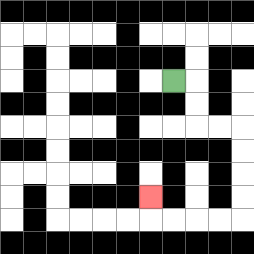{'start': '[7, 3]', 'end': '[6, 8]', 'path_directions': 'R,D,D,R,R,D,D,D,D,L,L,L,L,U', 'path_coordinates': '[[7, 3], [8, 3], [8, 4], [8, 5], [9, 5], [10, 5], [10, 6], [10, 7], [10, 8], [10, 9], [9, 9], [8, 9], [7, 9], [6, 9], [6, 8]]'}